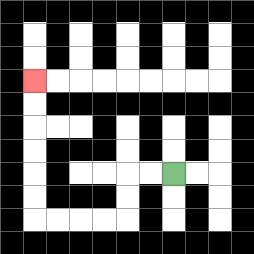{'start': '[7, 7]', 'end': '[1, 3]', 'path_directions': 'L,L,D,D,L,L,L,L,U,U,U,U,U,U', 'path_coordinates': '[[7, 7], [6, 7], [5, 7], [5, 8], [5, 9], [4, 9], [3, 9], [2, 9], [1, 9], [1, 8], [1, 7], [1, 6], [1, 5], [1, 4], [1, 3]]'}